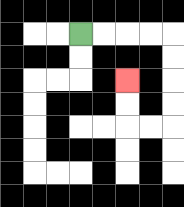{'start': '[3, 1]', 'end': '[5, 3]', 'path_directions': 'R,R,R,R,D,D,D,D,L,L,U,U', 'path_coordinates': '[[3, 1], [4, 1], [5, 1], [6, 1], [7, 1], [7, 2], [7, 3], [7, 4], [7, 5], [6, 5], [5, 5], [5, 4], [5, 3]]'}